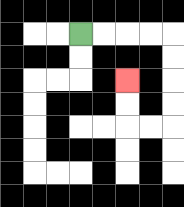{'start': '[3, 1]', 'end': '[5, 3]', 'path_directions': 'R,R,R,R,D,D,D,D,L,L,U,U', 'path_coordinates': '[[3, 1], [4, 1], [5, 1], [6, 1], [7, 1], [7, 2], [7, 3], [7, 4], [7, 5], [6, 5], [5, 5], [5, 4], [5, 3]]'}